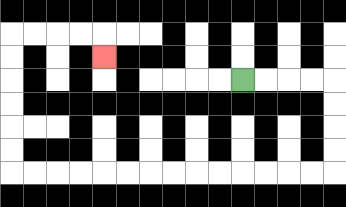{'start': '[10, 3]', 'end': '[4, 2]', 'path_directions': 'R,R,R,R,D,D,D,D,L,L,L,L,L,L,L,L,L,L,L,L,L,L,U,U,U,U,U,U,R,R,R,R,D', 'path_coordinates': '[[10, 3], [11, 3], [12, 3], [13, 3], [14, 3], [14, 4], [14, 5], [14, 6], [14, 7], [13, 7], [12, 7], [11, 7], [10, 7], [9, 7], [8, 7], [7, 7], [6, 7], [5, 7], [4, 7], [3, 7], [2, 7], [1, 7], [0, 7], [0, 6], [0, 5], [0, 4], [0, 3], [0, 2], [0, 1], [1, 1], [2, 1], [3, 1], [4, 1], [4, 2]]'}